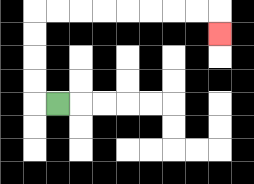{'start': '[2, 4]', 'end': '[9, 1]', 'path_directions': 'L,U,U,U,U,R,R,R,R,R,R,R,R,D', 'path_coordinates': '[[2, 4], [1, 4], [1, 3], [1, 2], [1, 1], [1, 0], [2, 0], [3, 0], [4, 0], [5, 0], [6, 0], [7, 0], [8, 0], [9, 0], [9, 1]]'}